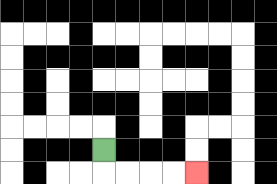{'start': '[4, 6]', 'end': '[8, 7]', 'path_directions': 'D,R,R,R,R', 'path_coordinates': '[[4, 6], [4, 7], [5, 7], [6, 7], [7, 7], [8, 7]]'}